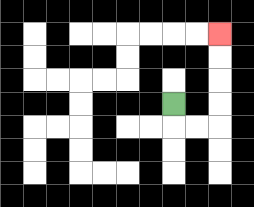{'start': '[7, 4]', 'end': '[9, 1]', 'path_directions': 'D,R,R,U,U,U,U', 'path_coordinates': '[[7, 4], [7, 5], [8, 5], [9, 5], [9, 4], [9, 3], [9, 2], [9, 1]]'}